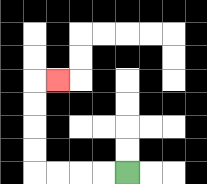{'start': '[5, 7]', 'end': '[2, 3]', 'path_directions': 'L,L,L,L,U,U,U,U,R', 'path_coordinates': '[[5, 7], [4, 7], [3, 7], [2, 7], [1, 7], [1, 6], [1, 5], [1, 4], [1, 3], [2, 3]]'}